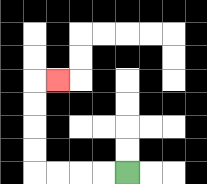{'start': '[5, 7]', 'end': '[2, 3]', 'path_directions': 'L,L,L,L,U,U,U,U,R', 'path_coordinates': '[[5, 7], [4, 7], [3, 7], [2, 7], [1, 7], [1, 6], [1, 5], [1, 4], [1, 3], [2, 3]]'}